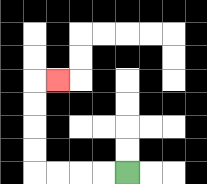{'start': '[5, 7]', 'end': '[2, 3]', 'path_directions': 'L,L,L,L,U,U,U,U,R', 'path_coordinates': '[[5, 7], [4, 7], [3, 7], [2, 7], [1, 7], [1, 6], [1, 5], [1, 4], [1, 3], [2, 3]]'}